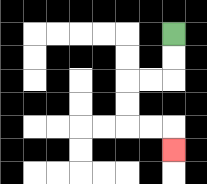{'start': '[7, 1]', 'end': '[7, 6]', 'path_directions': 'D,D,L,L,D,D,R,R,D', 'path_coordinates': '[[7, 1], [7, 2], [7, 3], [6, 3], [5, 3], [5, 4], [5, 5], [6, 5], [7, 5], [7, 6]]'}